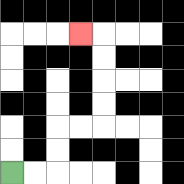{'start': '[0, 7]', 'end': '[3, 1]', 'path_directions': 'R,R,U,U,R,R,U,U,U,U,L', 'path_coordinates': '[[0, 7], [1, 7], [2, 7], [2, 6], [2, 5], [3, 5], [4, 5], [4, 4], [4, 3], [4, 2], [4, 1], [3, 1]]'}